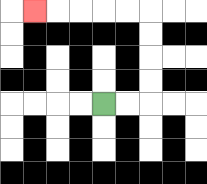{'start': '[4, 4]', 'end': '[1, 0]', 'path_directions': 'R,R,U,U,U,U,L,L,L,L,L', 'path_coordinates': '[[4, 4], [5, 4], [6, 4], [6, 3], [6, 2], [6, 1], [6, 0], [5, 0], [4, 0], [3, 0], [2, 0], [1, 0]]'}